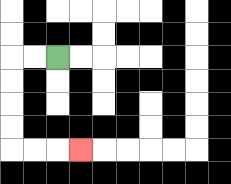{'start': '[2, 2]', 'end': '[3, 6]', 'path_directions': 'L,L,D,D,D,D,R,R,R', 'path_coordinates': '[[2, 2], [1, 2], [0, 2], [0, 3], [0, 4], [0, 5], [0, 6], [1, 6], [2, 6], [3, 6]]'}